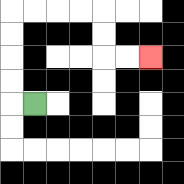{'start': '[1, 4]', 'end': '[6, 2]', 'path_directions': 'L,U,U,U,U,R,R,R,R,D,D,R,R', 'path_coordinates': '[[1, 4], [0, 4], [0, 3], [0, 2], [0, 1], [0, 0], [1, 0], [2, 0], [3, 0], [4, 0], [4, 1], [4, 2], [5, 2], [6, 2]]'}